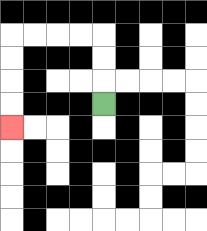{'start': '[4, 4]', 'end': '[0, 5]', 'path_directions': 'U,U,U,L,L,L,L,D,D,D,D', 'path_coordinates': '[[4, 4], [4, 3], [4, 2], [4, 1], [3, 1], [2, 1], [1, 1], [0, 1], [0, 2], [0, 3], [0, 4], [0, 5]]'}